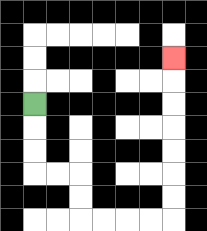{'start': '[1, 4]', 'end': '[7, 2]', 'path_directions': 'D,D,D,R,R,D,D,R,R,R,R,U,U,U,U,U,U,U', 'path_coordinates': '[[1, 4], [1, 5], [1, 6], [1, 7], [2, 7], [3, 7], [3, 8], [3, 9], [4, 9], [5, 9], [6, 9], [7, 9], [7, 8], [7, 7], [7, 6], [7, 5], [7, 4], [7, 3], [7, 2]]'}